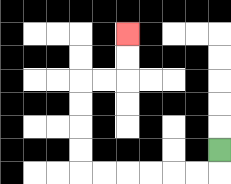{'start': '[9, 6]', 'end': '[5, 1]', 'path_directions': 'D,L,L,L,L,L,L,U,U,U,U,R,R,U,U', 'path_coordinates': '[[9, 6], [9, 7], [8, 7], [7, 7], [6, 7], [5, 7], [4, 7], [3, 7], [3, 6], [3, 5], [3, 4], [3, 3], [4, 3], [5, 3], [5, 2], [5, 1]]'}